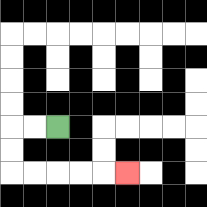{'start': '[2, 5]', 'end': '[5, 7]', 'path_directions': 'L,L,D,D,R,R,R,R,R', 'path_coordinates': '[[2, 5], [1, 5], [0, 5], [0, 6], [0, 7], [1, 7], [2, 7], [3, 7], [4, 7], [5, 7]]'}